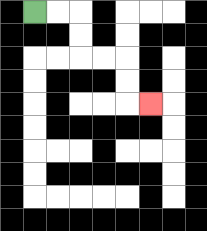{'start': '[1, 0]', 'end': '[6, 4]', 'path_directions': 'R,R,D,D,R,R,D,D,R', 'path_coordinates': '[[1, 0], [2, 0], [3, 0], [3, 1], [3, 2], [4, 2], [5, 2], [5, 3], [5, 4], [6, 4]]'}